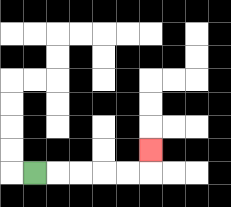{'start': '[1, 7]', 'end': '[6, 6]', 'path_directions': 'R,R,R,R,R,U', 'path_coordinates': '[[1, 7], [2, 7], [3, 7], [4, 7], [5, 7], [6, 7], [6, 6]]'}